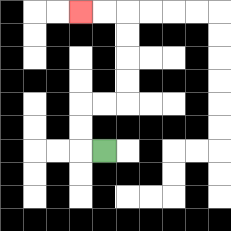{'start': '[4, 6]', 'end': '[3, 0]', 'path_directions': 'L,U,U,R,R,U,U,U,U,L,L', 'path_coordinates': '[[4, 6], [3, 6], [3, 5], [3, 4], [4, 4], [5, 4], [5, 3], [5, 2], [5, 1], [5, 0], [4, 0], [3, 0]]'}